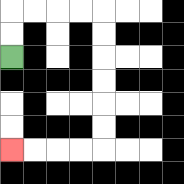{'start': '[0, 2]', 'end': '[0, 6]', 'path_directions': 'U,U,R,R,R,R,D,D,D,D,D,D,L,L,L,L', 'path_coordinates': '[[0, 2], [0, 1], [0, 0], [1, 0], [2, 0], [3, 0], [4, 0], [4, 1], [4, 2], [4, 3], [4, 4], [4, 5], [4, 6], [3, 6], [2, 6], [1, 6], [0, 6]]'}